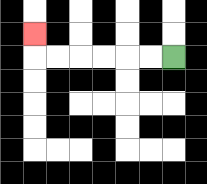{'start': '[7, 2]', 'end': '[1, 1]', 'path_directions': 'L,L,L,L,L,L,U', 'path_coordinates': '[[7, 2], [6, 2], [5, 2], [4, 2], [3, 2], [2, 2], [1, 2], [1, 1]]'}